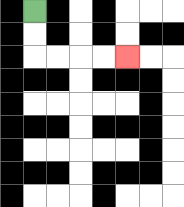{'start': '[1, 0]', 'end': '[5, 2]', 'path_directions': 'D,D,R,R,R,R', 'path_coordinates': '[[1, 0], [1, 1], [1, 2], [2, 2], [3, 2], [4, 2], [5, 2]]'}